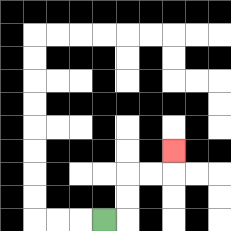{'start': '[4, 9]', 'end': '[7, 6]', 'path_directions': 'R,U,U,R,R,U', 'path_coordinates': '[[4, 9], [5, 9], [5, 8], [5, 7], [6, 7], [7, 7], [7, 6]]'}